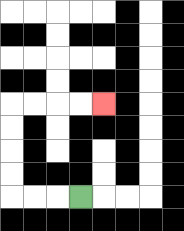{'start': '[3, 8]', 'end': '[4, 4]', 'path_directions': 'L,L,L,U,U,U,U,R,R,R,R', 'path_coordinates': '[[3, 8], [2, 8], [1, 8], [0, 8], [0, 7], [0, 6], [0, 5], [0, 4], [1, 4], [2, 4], [3, 4], [4, 4]]'}